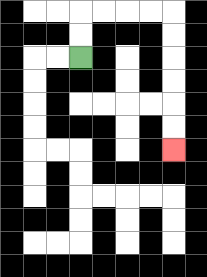{'start': '[3, 2]', 'end': '[7, 6]', 'path_directions': 'U,U,R,R,R,R,D,D,D,D,D,D', 'path_coordinates': '[[3, 2], [3, 1], [3, 0], [4, 0], [5, 0], [6, 0], [7, 0], [7, 1], [7, 2], [7, 3], [7, 4], [7, 5], [7, 6]]'}